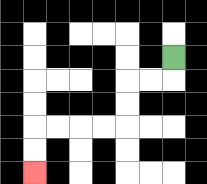{'start': '[7, 2]', 'end': '[1, 7]', 'path_directions': 'D,L,L,D,D,L,L,L,L,D,D', 'path_coordinates': '[[7, 2], [7, 3], [6, 3], [5, 3], [5, 4], [5, 5], [4, 5], [3, 5], [2, 5], [1, 5], [1, 6], [1, 7]]'}